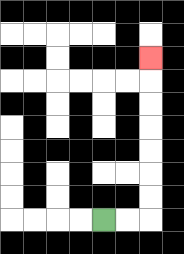{'start': '[4, 9]', 'end': '[6, 2]', 'path_directions': 'R,R,U,U,U,U,U,U,U', 'path_coordinates': '[[4, 9], [5, 9], [6, 9], [6, 8], [6, 7], [6, 6], [6, 5], [6, 4], [6, 3], [6, 2]]'}